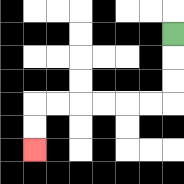{'start': '[7, 1]', 'end': '[1, 6]', 'path_directions': 'D,D,D,L,L,L,L,L,L,D,D', 'path_coordinates': '[[7, 1], [7, 2], [7, 3], [7, 4], [6, 4], [5, 4], [4, 4], [3, 4], [2, 4], [1, 4], [1, 5], [1, 6]]'}